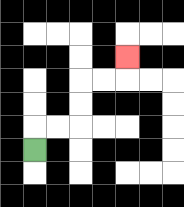{'start': '[1, 6]', 'end': '[5, 2]', 'path_directions': 'U,R,R,U,U,R,R,U', 'path_coordinates': '[[1, 6], [1, 5], [2, 5], [3, 5], [3, 4], [3, 3], [4, 3], [5, 3], [5, 2]]'}